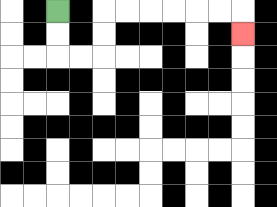{'start': '[2, 0]', 'end': '[10, 1]', 'path_directions': 'D,D,R,R,U,U,R,R,R,R,R,R,D', 'path_coordinates': '[[2, 0], [2, 1], [2, 2], [3, 2], [4, 2], [4, 1], [4, 0], [5, 0], [6, 0], [7, 0], [8, 0], [9, 0], [10, 0], [10, 1]]'}